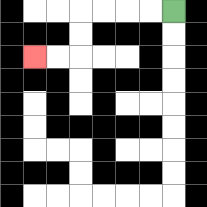{'start': '[7, 0]', 'end': '[1, 2]', 'path_directions': 'L,L,L,L,D,D,L,L', 'path_coordinates': '[[7, 0], [6, 0], [5, 0], [4, 0], [3, 0], [3, 1], [3, 2], [2, 2], [1, 2]]'}